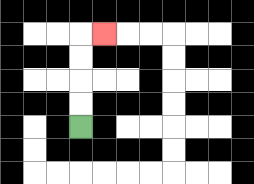{'start': '[3, 5]', 'end': '[4, 1]', 'path_directions': 'U,U,U,U,R', 'path_coordinates': '[[3, 5], [3, 4], [3, 3], [3, 2], [3, 1], [4, 1]]'}